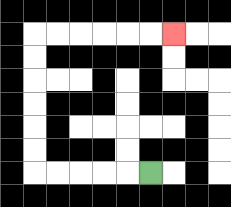{'start': '[6, 7]', 'end': '[7, 1]', 'path_directions': 'L,L,L,L,L,U,U,U,U,U,U,R,R,R,R,R,R', 'path_coordinates': '[[6, 7], [5, 7], [4, 7], [3, 7], [2, 7], [1, 7], [1, 6], [1, 5], [1, 4], [1, 3], [1, 2], [1, 1], [2, 1], [3, 1], [4, 1], [5, 1], [6, 1], [7, 1]]'}